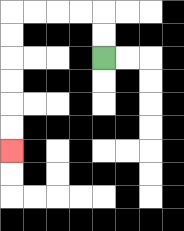{'start': '[4, 2]', 'end': '[0, 6]', 'path_directions': 'U,U,L,L,L,L,D,D,D,D,D,D', 'path_coordinates': '[[4, 2], [4, 1], [4, 0], [3, 0], [2, 0], [1, 0], [0, 0], [0, 1], [0, 2], [0, 3], [0, 4], [0, 5], [0, 6]]'}